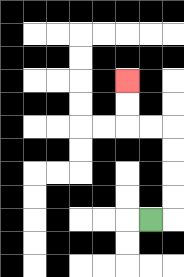{'start': '[6, 9]', 'end': '[5, 3]', 'path_directions': 'R,U,U,U,U,L,L,U,U', 'path_coordinates': '[[6, 9], [7, 9], [7, 8], [7, 7], [7, 6], [7, 5], [6, 5], [5, 5], [5, 4], [5, 3]]'}